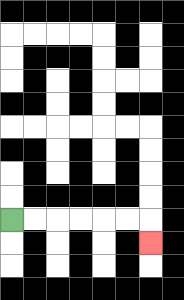{'start': '[0, 9]', 'end': '[6, 10]', 'path_directions': 'R,R,R,R,R,R,D', 'path_coordinates': '[[0, 9], [1, 9], [2, 9], [3, 9], [4, 9], [5, 9], [6, 9], [6, 10]]'}